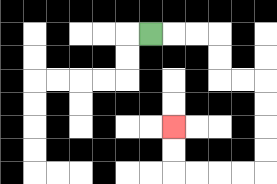{'start': '[6, 1]', 'end': '[7, 5]', 'path_directions': 'R,R,R,D,D,R,R,D,D,D,D,L,L,L,L,U,U', 'path_coordinates': '[[6, 1], [7, 1], [8, 1], [9, 1], [9, 2], [9, 3], [10, 3], [11, 3], [11, 4], [11, 5], [11, 6], [11, 7], [10, 7], [9, 7], [8, 7], [7, 7], [7, 6], [7, 5]]'}